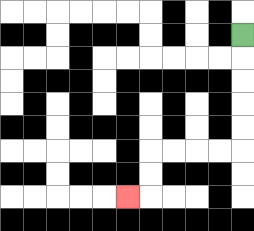{'start': '[10, 1]', 'end': '[5, 8]', 'path_directions': 'D,D,D,D,D,L,L,L,L,D,D,L', 'path_coordinates': '[[10, 1], [10, 2], [10, 3], [10, 4], [10, 5], [10, 6], [9, 6], [8, 6], [7, 6], [6, 6], [6, 7], [6, 8], [5, 8]]'}